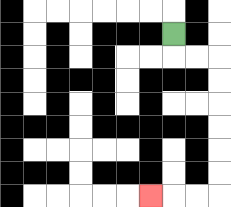{'start': '[7, 1]', 'end': '[6, 8]', 'path_directions': 'D,R,R,D,D,D,D,D,D,L,L,L', 'path_coordinates': '[[7, 1], [7, 2], [8, 2], [9, 2], [9, 3], [9, 4], [9, 5], [9, 6], [9, 7], [9, 8], [8, 8], [7, 8], [6, 8]]'}